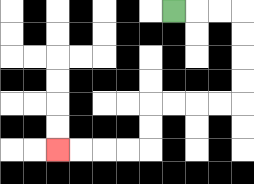{'start': '[7, 0]', 'end': '[2, 6]', 'path_directions': 'R,R,R,D,D,D,D,L,L,L,L,D,D,L,L,L,L', 'path_coordinates': '[[7, 0], [8, 0], [9, 0], [10, 0], [10, 1], [10, 2], [10, 3], [10, 4], [9, 4], [8, 4], [7, 4], [6, 4], [6, 5], [6, 6], [5, 6], [4, 6], [3, 6], [2, 6]]'}